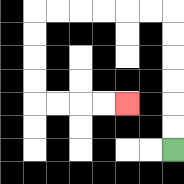{'start': '[7, 6]', 'end': '[5, 4]', 'path_directions': 'U,U,U,U,U,U,L,L,L,L,L,L,D,D,D,D,R,R,R,R', 'path_coordinates': '[[7, 6], [7, 5], [7, 4], [7, 3], [7, 2], [7, 1], [7, 0], [6, 0], [5, 0], [4, 0], [3, 0], [2, 0], [1, 0], [1, 1], [1, 2], [1, 3], [1, 4], [2, 4], [3, 4], [4, 4], [5, 4]]'}